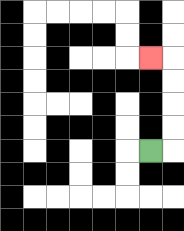{'start': '[6, 6]', 'end': '[6, 2]', 'path_directions': 'R,U,U,U,U,L', 'path_coordinates': '[[6, 6], [7, 6], [7, 5], [7, 4], [7, 3], [7, 2], [6, 2]]'}